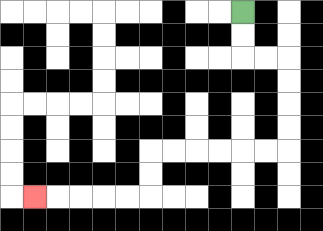{'start': '[10, 0]', 'end': '[1, 8]', 'path_directions': 'D,D,R,R,D,D,D,D,L,L,L,L,L,L,D,D,L,L,L,L,L', 'path_coordinates': '[[10, 0], [10, 1], [10, 2], [11, 2], [12, 2], [12, 3], [12, 4], [12, 5], [12, 6], [11, 6], [10, 6], [9, 6], [8, 6], [7, 6], [6, 6], [6, 7], [6, 8], [5, 8], [4, 8], [3, 8], [2, 8], [1, 8]]'}